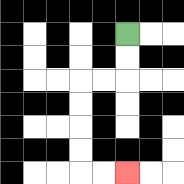{'start': '[5, 1]', 'end': '[5, 7]', 'path_directions': 'D,D,L,L,D,D,D,D,R,R', 'path_coordinates': '[[5, 1], [5, 2], [5, 3], [4, 3], [3, 3], [3, 4], [3, 5], [3, 6], [3, 7], [4, 7], [5, 7]]'}